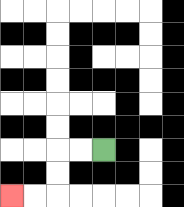{'start': '[4, 6]', 'end': '[0, 8]', 'path_directions': 'L,L,D,D,L,L', 'path_coordinates': '[[4, 6], [3, 6], [2, 6], [2, 7], [2, 8], [1, 8], [0, 8]]'}